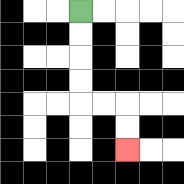{'start': '[3, 0]', 'end': '[5, 6]', 'path_directions': 'D,D,D,D,R,R,D,D', 'path_coordinates': '[[3, 0], [3, 1], [3, 2], [3, 3], [3, 4], [4, 4], [5, 4], [5, 5], [5, 6]]'}